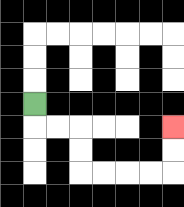{'start': '[1, 4]', 'end': '[7, 5]', 'path_directions': 'D,R,R,D,D,R,R,R,R,U,U', 'path_coordinates': '[[1, 4], [1, 5], [2, 5], [3, 5], [3, 6], [3, 7], [4, 7], [5, 7], [6, 7], [7, 7], [7, 6], [7, 5]]'}